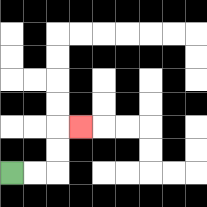{'start': '[0, 7]', 'end': '[3, 5]', 'path_directions': 'R,R,U,U,R', 'path_coordinates': '[[0, 7], [1, 7], [2, 7], [2, 6], [2, 5], [3, 5]]'}